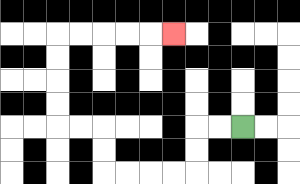{'start': '[10, 5]', 'end': '[7, 1]', 'path_directions': 'L,L,D,D,L,L,L,L,U,U,L,L,U,U,U,U,R,R,R,R,R', 'path_coordinates': '[[10, 5], [9, 5], [8, 5], [8, 6], [8, 7], [7, 7], [6, 7], [5, 7], [4, 7], [4, 6], [4, 5], [3, 5], [2, 5], [2, 4], [2, 3], [2, 2], [2, 1], [3, 1], [4, 1], [5, 1], [6, 1], [7, 1]]'}